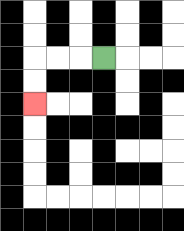{'start': '[4, 2]', 'end': '[1, 4]', 'path_directions': 'L,L,L,D,D', 'path_coordinates': '[[4, 2], [3, 2], [2, 2], [1, 2], [1, 3], [1, 4]]'}